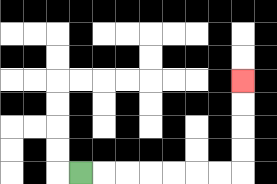{'start': '[3, 7]', 'end': '[10, 3]', 'path_directions': 'R,R,R,R,R,R,R,U,U,U,U', 'path_coordinates': '[[3, 7], [4, 7], [5, 7], [6, 7], [7, 7], [8, 7], [9, 7], [10, 7], [10, 6], [10, 5], [10, 4], [10, 3]]'}